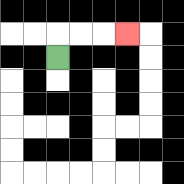{'start': '[2, 2]', 'end': '[5, 1]', 'path_directions': 'U,R,R,R', 'path_coordinates': '[[2, 2], [2, 1], [3, 1], [4, 1], [5, 1]]'}